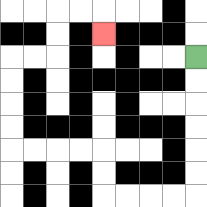{'start': '[8, 2]', 'end': '[4, 1]', 'path_directions': 'D,D,D,D,D,D,L,L,L,L,U,U,L,L,L,L,U,U,U,U,R,R,U,U,R,R,D', 'path_coordinates': '[[8, 2], [8, 3], [8, 4], [8, 5], [8, 6], [8, 7], [8, 8], [7, 8], [6, 8], [5, 8], [4, 8], [4, 7], [4, 6], [3, 6], [2, 6], [1, 6], [0, 6], [0, 5], [0, 4], [0, 3], [0, 2], [1, 2], [2, 2], [2, 1], [2, 0], [3, 0], [4, 0], [4, 1]]'}